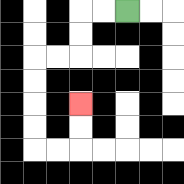{'start': '[5, 0]', 'end': '[3, 4]', 'path_directions': 'L,L,D,D,L,L,D,D,D,D,R,R,U,U', 'path_coordinates': '[[5, 0], [4, 0], [3, 0], [3, 1], [3, 2], [2, 2], [1, 2], [1, 3], [1, 4], [1, 5], [1, 6], [2, 6], [3, 6], [3, 5], [3, 4]]'}